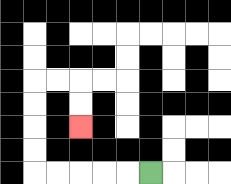{'start': '[6, 7]', 'end': '[3, 5]', 'path_directions': 'L,L,L,L,L,U,U,U,U,R,R,D,D', 'path_coordinates': '[[6, 7], [5, 7], [4, 7], [3, 7], [2, 7], [1, 7], [1, 6], [1, 5], [1, 4], [1, 3], [2, 3], [3, 3], [3, 4], [3, 5]]'}